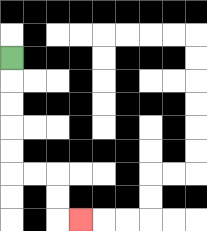{'start': '[0, 2]', 'end': '[3, 9]', 'path_directions': 'D,D,D,D,D,R,R,D,D,R', 'path_coordinates': '[[0, 2], [0, 3], [0, 4], [0, 5], [0, 6], [0, 7], [1, 7], [2, 7], [2, 8], [2, 9], [3, 9]]'}